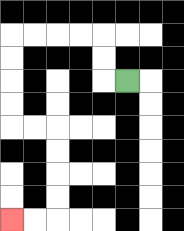{'start': '[5, 3]', 'end': '[0, 9]', 'path_directions': 'L,U,U,L,L,L,L,D,D,D,D,R,R,D,D,D,D,L,L', 'path_coordinates': '[[5, 3], [4, 3], [4, 2], [4, 1], [3, 1], [2, 1], [1, 1], [0, 1], [0, 2], [0, 3], [0, 4], [0, 5], [1, 5], [2, 5], [2, 6], [2, 7], [2, 8], [2, 9], [1, 9], [0, 9]]'}